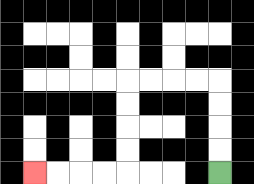{'start': '[9, 7]', 'end': '[1, 7]', 'path_directions': 'U,U,U,U,L,L,L,L,D,D,D,D,L,L,L,L', 'path_coordinates': '[[9, 7], [9, 6], [9, 5], [9, 4], [9, 3], [8, 3], [7, 3], [6, 3], [5, 3], [5, 4], [5, 5], [5, 6], [5, 7], [4, 7], [3, 7], [2, 7], [1, 7]]'}